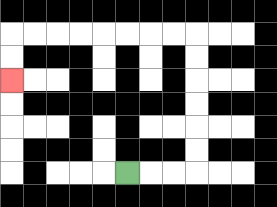{'start': '[5, 7]', 'end': '[0, 3]', 'path_directions': 'R,R,R,U,U,U,U,U,U,L,L,L,L,L,L,L,L,D,D', 'path_coordinates': '[[5, 7], [6, 7], [7, 7], [8, 7], [8, 6], [8, 5], [8, 4], [8, 3], [8, 2], [8, 1], [7, 1], [6, 1], [5, 1], [4, 1], [3, 1], [2, 1], [1, 1], [0, 1], [0, 2], [0, 3]]'}